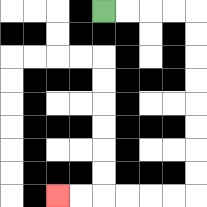{'start': '[4, 0]', 'end': '[2, 8]', 'path_directions': 'R,R,R,R,D,D,D,D,D,D,D,D,L,L,L,L,L,L', 'path_coordinates': '[[4, 0], [5, 0], [6, 0], [7, 0], [8, 0], [8, 1], [8, 2], [8, 3], [8, 4], [8, 5], [8, 6], [8, 7], [8, 8], [7, 8], [6, 8], [5, 8], [4, 8], [3, 8], [2, 8]]'}